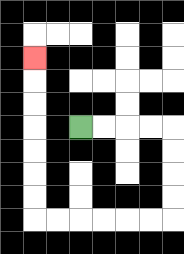{'start': '[3, 5]', 'end': '[1, 2]', 'path_directions': 'R,R,R,R,D,D,D,D,L,L,L,L,L,L,U,U,U,U,U,U,U', 'path_coordinates': '[[3, 5], [4, 5], [5, 5], [6, 5], [7, 5], [7, 6], [7, 7], [7, 8], [7, 9], [6, 9], [5, 9], [4, 9], [3, 9], [2, 9], [1, 9], [1, 8], [1, 7], [1, 6], [1, 5], [1, 4], [1, 3], [1, 2]]'}